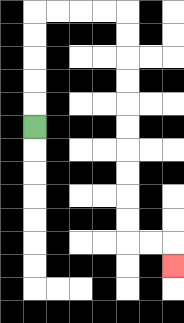{'start': '[1, 5]', 'end': '[7, 11]', 'path_directions': 'U,U,U,U,U,R,R,R,R,D,D,D,D,D,D,D,D,D,D,R,R,D', 'path_coordinates': '[[1, 5], [1, 4], [1, 3], [1, 2], [1, 1], [1, 0], [2, 0], [3, 0], [4, 0], [5, 0], [5, 1], [5, 2], [5, 3], [5, 4], [5, 5], [5, 6], [5, 7], [5, 8], [5, 9], [5, 10], [6, 10], [7, 10], [7, 11]]'}